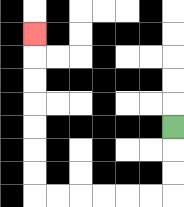{'start': '[7, 5]', 'end': '[1, 1]', 'path_directions': 'D,D,D,L,L,L,L,L,L,U,U,U,U,U,U,U', 'path_coordinates': '[[7, 5], [7, 6], [7, 7], [7, 8], [6, 8], [5, 8], [4, 8], [3, 8], [2, 8], [1, 8], [1, 7], [1, 6], [1, 5], [1, 4], [1, 3], [1, 2], [1, 1]]'}